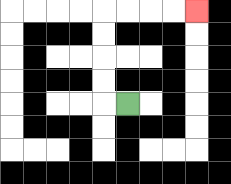{'start': '[5, 4]', 'end': '[8, 0]', 'path_directions': 'L,U,U,U,U,R,R,R,R', 'path_coordinates': '[[5, 4], [4, 4], [4, 3], [4, 2], [4, 1], [4, 0], [5, 0], [6, 0], [7, 0], [8, 0]]'}